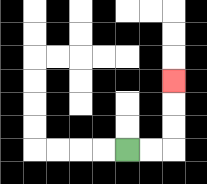{'start': '[5, 6]', 'end': '[7, 3]', 'path_directions': 'R,R,U,U,U', 'path_coordinates': '[[5, 6], [6, 6], [7, 6], [7, 5], [7, 4], [7, 3]]'}